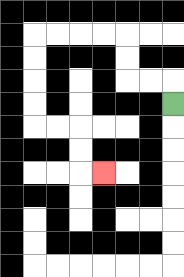{'start': '[7, 4]', 'end': '[4, 7]', 'path_directions': 'U,L,L,U,U,L,L,L,L,D,D,D,D,R,R,D,D,R', 'path_coordinates': '[[7, 4], [7, 3], [6, 3], [5, 3], [5, 2], [5, 1], [4, 1], [3, 1], [2, 1], [1, 1], [1, 2], [1, 3], [1, 4], [1, 5], [2, 5], [3, 5], [3, 6], [3, 7], [4, 7]]'}